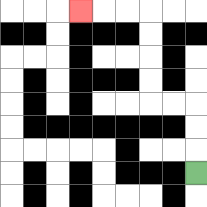{'start': '[8, 7]', 'end': '[3, 0]', 'path_directions': 'U,U,U,L,L,U,U,U,U,L,L,L', 'path_coordinates': '[[8, 7], [8, 6], [8, 5], [8, 4], [7, 4], [6, 4], [6, 3], [6, 2], [6, 1], [6, 0], [5, 0], [4, 0], [3, 0]]'}